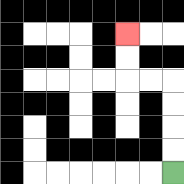{'start': '[7, 7]', 'end': '[5, 1]', 'path_directions': 'U,U,U,U,L,L,U,U', 'path_coordinates': '[[7, 7], [7, 6], [7, 5], [7, 4], [7, 3], [6, 3], [5, 3], [5, 2], [5, 1]]'}